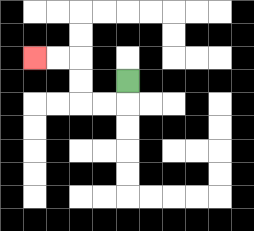{'start': '[5, 3]', 'end': '[1, 2]', 'path_directions': 'D,L,L,U,U,L,L', 'path_coordinates': '[[5, 3], [5, 4], [4, 4], [3, 4], [3, 3], [3, 2], [2, 2], [1, 2]]'}